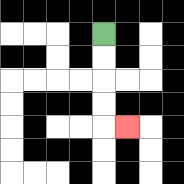{'start': '[4, 1]', 'end': '[5, 5]', 'path_directions': 'D,D,D,D,R', 'path_coordinates': '[[4, 1], [4, 2], [4, 3], [4, 4], [4, 5], [5, 5]]'}